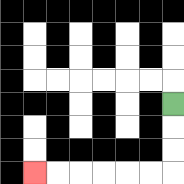{'start': '[7, 4]', 'end': '[1, 7]', 'path_directions': 'D,D,D,L,L,L,L,L,L', 'path_coordinates': '[[7, 4], [7, 5], [7, 6], [7, 7], [6, 7], [5, 7], [4, 7], [3, 7], [2, 7], [1, 7]]'}